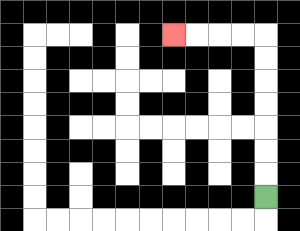{'start': '[11, 8]', 'end': '[7, 1]', 'path_directions': 'U,U,U,U,U,U,U,L,L,L,L', 'path_coordinates': '[[11, 8], [11, 7], [11, 6], [11, 5], [11, 4], [11, 3], [11, 2], [11, 1], [10, 1], [9, 1], [8, 1], [7, 1]]'}